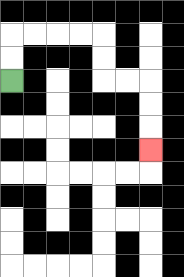{'start': '[0, 3]', 'end': '[6, 6]', 'path_directions': 'U,U,R,R,R,R,D,D,R,R,D,D,D', 'path_coordinates': '[[0, 3], [0, 2], [0, 1], [1, 1], [2, 1], [3, 1], [4, 1], [4, 2], [4, 3], [5, 3], [6, 3], [6, 4], [6, 5], [6, 6]]'}